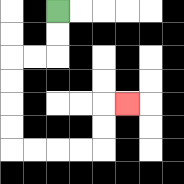{'start': '[2, 0]', 'end': '[5, 4]', 'path_directions': 'D,D,L,L,D,D,D,D,R,R,R,R,U,U,R', 'path_coordinates': '[[2, 0], [2, 1], [2, 2], [1, 2], [0, 2], [0, 3], [0, 4], [0, 5], [0, 6], [1, 6], [2, 6], [3, 6], [4, 6], [4, 5], [4, 4], [5, 4]]'}